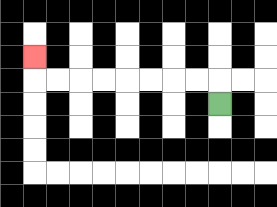{'start': '[9, 4]', 'end': '[1, 2]', 'path_directions': 'U,L,L,L,L,L,L,L,L,U', 'path_coordinates': '[[9, 4], [9, 3], [8, 3], [7, 3], [6, 3], [5, 3], [4, 3], [3, 3], [2, 3], [1, 3], [1, 2]]'}